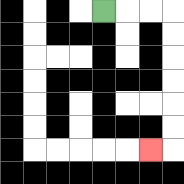{'start': '[4, 0]', 'end': '[6, 6]', 'path_directions': 'R,R,R,D,D,D,D,D,D,L', 'path_coordinates': '[[4, 0], [5, 0], [6, 0], [7, 0], [7, 1], [7, 2], [7, 3], [7, 4], [7, 5], [7, 6], [6, 6]]'}